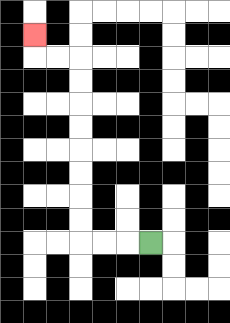{'start': '[6, 10]', 'end': '[1, 1]', 'path_directions': 'L,L,L,U,U,U,U,U,U,U,U,L,L,U', 'path_coordinates': '[[6, 10], [5, 10], [4, 10], [3, 10], [3, 9], [3, 8], [3, 7], [3, 6], [3, 5], [3, 4], [3, 3], [3, 2], [2, 2], [1, 2], [1, 1]]'}